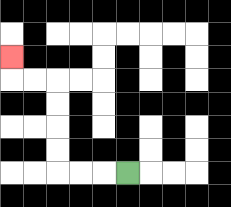{'start': '[5, 7]', 'end': '[0, 2]', 'path_directions': 'L,L,L,U,U,U,U,L,L,U', 'path_coordinates': '[[5, 7], [4, 7], [3, 7], [2, 7], [2, 6], [2, 5], [2, 4], [2, 3], [1, 3], [0, 3], [0, 2]]'}